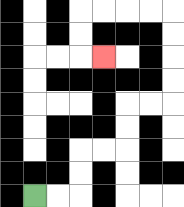{'start': '[1, 8]', 'end': '[4, 2]', 'path_directions': 'R,R,U,U,R,R,U,U,R,R,U,U,U,U,L,L,L,L,D,D,R', 'path_coordinates': '[[1, 8], [2, 8], [3, 8], [3, 7], [3, 6], [4, 6], [5, 6], [5, 5], [5, 4], [6, 4], [7, 4], [7, 3], [7, 2], [7, 1], [7, 0], [6, 0], [5, 0], [4, 0], [3, 0], [3, 1], [3, 2], [4, 2]]'}